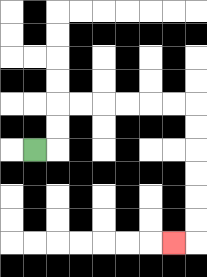{'start': '[1, 6]', 'end': '[7, 10]', 'path_directions': 'R,U,U,R,R,R,R,R,R,D,D,D,D,D,D,L', 'path_coordinates': '[[1, 6], [2, 6], [2, 5], [2, 4], [3, 4], [4, 4], [5, 4], [6, 4], [7, 4], [8, 4], [8, 5], [8, 6], [8, 7], [8, 8], [8, 9], [8, 10], [7, 10]]'}